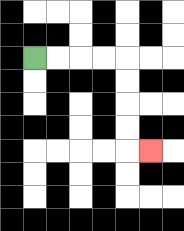{'start': '[1, 2]', 'end': '[6, 6]', 'path_directions': 'R,R,R,R,D,D,D,D,R', 'path_coordinates': '[[1, 2], [2, 2], [3, 2], [4, 2], [5, 2], [5, 3], [5, 4], [5, 5], [5, 6], [6, 6]]'}